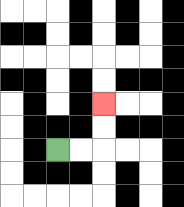{'start': '[2, 6]', 'end': '[4, 4]', 'path_directions': 'R,R,U,U', 'path_coordinates': '[[2, 6], [3, 6], [4, 6], [4, 5], [4, 4]]'}